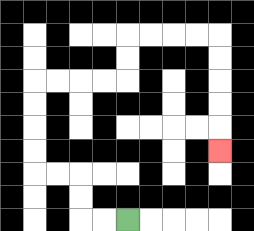{'start': '[5, 9]', 'end': '[9, 6]', 'path_directions': 'L,L,U,U,L,L,U,U,U,U,R,R,R,R,U,U,R,R,R,R,D,D,D,D,D', 'path_coordinates': '[[5, 9], [4, 9], [3, 9], [3, 8], [3, 7], [2, 7], [1, 7], [1, 6], [1, 5], [1, 4], [1, 3], [2, 3], [3, 3], [4, 3], [5, 3], [5, 2], [5, 1], [6, 1], [7, 1], [8, 1], [9, 1], [9, 2], [9, 3], [9, 4], [9, 5], [9, 6]]'}